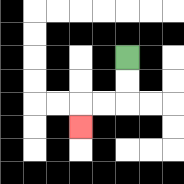{'start': '[5, 2]', 'end': '[3, 5]', 'path_directions': 'D,D,L,L,D', 'path_coordinates': '[[5, 2], [5, 3], [5, 4], [4, 4], [3, 4], [3, 5]]'}